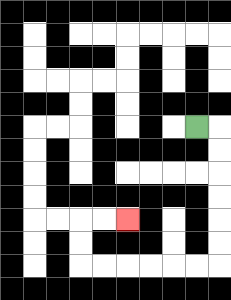{'start': '[8, 5]', 'end': '[5, 9]', 'path_directions': 'R,D,D,D,D,D,D,L,L,L,L,L,L,U,U,R,R', 'path_coordinates': '[[8, 5], [9, 5], [9, 6], [9, 7], [9, 8], [9, 9], [9, 10], [9, 11], [8, 11], [7, 11], [6, 11], [5, 11], [4, 11], [3, 11], [3, 10], [3, 9], [4, 9], [5, 9]]'}